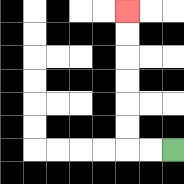{'start': '[7, 6]', 'end': '[5, 0]', 'path_directions': 'L,L,U,U,U,U,U,U', 'path_coordinates': '[[7, 6], [6, 6], [5, 6], [5, 5], [5, 4], [5, 3], [5, 2], [5, 1], [5, 0]]'}